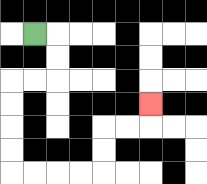{'start': '[1, 1]', 'end': '[6, 4]', 'path_directions': 'R,D,D,L,L,D,D,D,D,R,R,R,R,U,U,R,R,U', 'path_coordinates': '[[1, 1], [2, 1], [2, 2], [2, 3], [1, 3], [0, 3], [0, 4], [0, 5], [0, 6], [0, 7], [1, 7], [2, 7], [3, 7], [4, 7], [4, 6], [4, 5], [5, 5], [6, 5], [6, 4]]'}